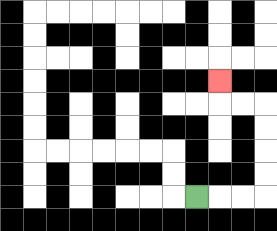{'start': '[8, 8]', 'end': '[9, 3]', 'path_directions': 'R,R,R,U,U,U,U,L,L,U', 'path_coordinates': '[[8, 8], [9, 8], [10, 8], [11, 8], [11, 7], [11, 6], [11, 5], [11, 4], [10, 4], [9, 4], [9, 3]]'}